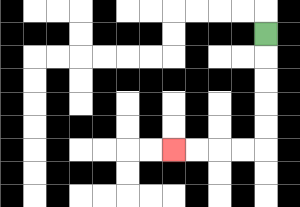{'start': '[11, 1]', 'end': '[7, 6]', 'path_directions': 'D,D,D,D,D,L,L,L,L', 'path_coordinates': '[[11, 1], [11, 2], [11, 3], [11, 4], [11, 5], [11, 6], [10, 6], [9, 6], [8, 6], [7, 6]]'}